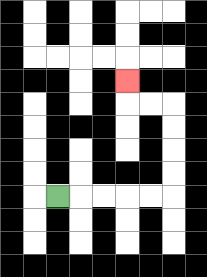{'start': '[2, 8]', 'end': '[5, 3]', 'path_directions': 'R,R,R,R,R,U,U,U,U,L,L,U', 'path_coordinates': '[[2, 8], [3, 8], [4, 8], [5, 8], [6, 8], [7, 8], [7, 7], [7, 6], [7, 5], [7, 4], [6, 4], [5, 4], [5, 3]]'}